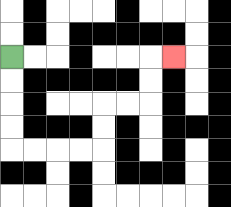{'start': '[0, 2]', 'end': '[7, 2]', 'path_directions': 'D,D,D,D,R,R,R,R,U,U,R,R,U,U,R', 'path_coordinates': '[[0, 2], [0, 3], [0, 4], [0, 5], [0, 6], [1, 6], [2, 6], [3, 6], [4, 6], [4, 5], [4, 4], [5, 4], [6, 4], [6, 3], [6, 2], [7, 2]]'}